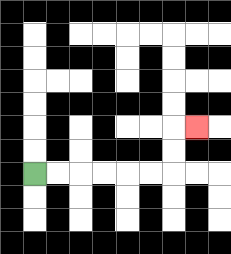{'start': '[1, 7]', 'end': '[8, 5]', 'path_directions': 'R,R,R,R,R,R,U,U,R', 'path_coordinates': '[[1, 7], [2, 7], [3, 7], [4, 7], [5, 7], [6, 7], [7, 7], [7, 6], [7, 5], [8, 5]]'}